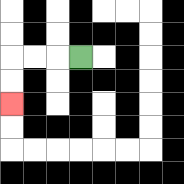{'start': '[3, 2]', 'end': '[0, 4]', 'path_directions': 'L,L,L,D,D', 'path_coordinates': '[[3, 2], [2, 2], [1, 2], [0, 2], [0, 3], [0, 4]]'}